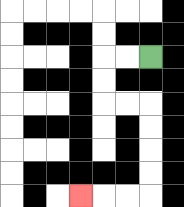{'start': '[6, 2]', 'end': '[3, 8]', 'path_directions': 'L,L,D,D,R,R,D,D,D,D,L,L,L', 'path_coordinates': '[[6, 2], [5, 2], [4, 2], [4, 3], [4, 4], [5, 4], [6, 4], [6, 5], [6, 6], [6, 7], [6, 8], [5, 8], [4, 8], [3, 8]]'}